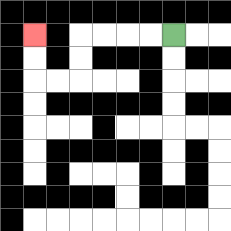{'start': '[7, 1]', 'end': '[1, 1]', 'path_directions': 'L,L,L,L,D,D,L,L,U,U', 'path_coordinates': '[[7, 1], [6, 1], [5, 1], [4, 1], [3, 1], [3, 2], [3, 3], [2, 3], [1, 3], [1, 2], [1, 1]]'}